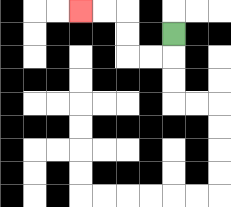{'start': '[7, 1]', 'end': '[3, 0]', 'path_directions': 'D,L,L,U,U,L,L', 'path_coordinates': '[[7, 1], [7, 2], [6, 2], [5, 2], [5, 1], [5, 0], [4, 0], [3, 0]]'}